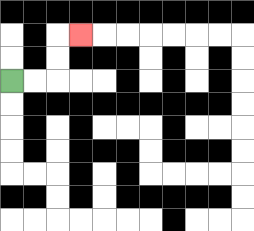{'start': '[0, 3]', 'end': '[3, 1]', 'path_directions': 'R,R,U,U,R', 'path_coordinates': '[[0, 3], [1, 3], [2, 3], [2, 2], [2, 1], [3, 1]]'}